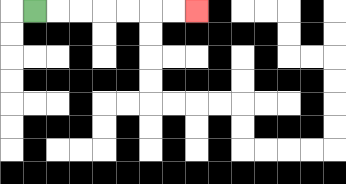{'start': '[1, 0]', 'end': '[8, 0]', 'path_directions': 'R,R,R,R,R,R,R', 'path_coordinates': '[[1, 0], [2, 0], [3, 0], [4, 0], [5, 0], [6, 0], [7, 0], [8, 0]]'}